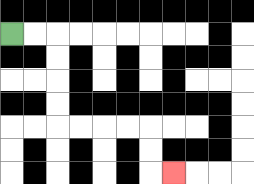{'start': '[0, 1]', 'end': '[7, 7]', 'path_directions': 'R,R,D,D,D,D,R,R,R,R,D,D,R', 'path_coordinates': '[[0, 1], [1, 1], [2, 1], [2, 2], [2, 3], [2, 4], [2, 5], [3, 5], [4, 5], [5, 5], [6, 5], [6, 6], [6, 7], [7, 7]]'}